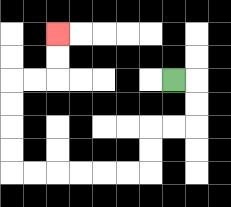{'start': '[7, 3]', 'end': '[2, 1]', 'path_directions': 'R,D,D,L,L,D,D,L,L,L,L,L,L,U,U,U,U,R,R,U,U', 'path_coordinates': '[[7, 3], [8, 3], [8, 4], [8, 5], [7, 5], [6, 5], [6, 6], [6, 7], [5, 7], [4, 7], [3, 7], [2, 7], [1, 7], [0, 7], [0, 6], [0, 5], [0, 4], [0, 3], [1, 3], [2, 3], [2, 2], [2, 1]]'}